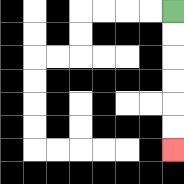{'start': '[7, 0]', 'end': '[7, 6]', 'path_directions': 'D,D,D,D,D,D', 'path_coordinates': '[[7, 0], [7, 1], [7, 2], [7, 3], [7, 4], [7, 5], [7, 6]]'}